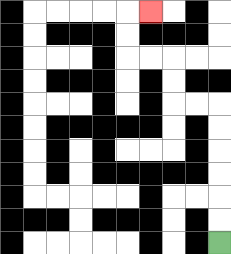{'start': '[9, 10]', 'end': '[6, 0]', 'path_directions': 'U,U,U,U,U,U,L,L,U,U,L,L,U,U,R', 'path_coordinates': '[[9, 10], [9, 9], [9, 8], [9, 7], [9, 6], [9, 5], [9, 4], [8, 4], [7, 4], [7, 3], [7, 2], [6, 2], [5, 2], [5, 1], [5, 0], [6, 0]]'}